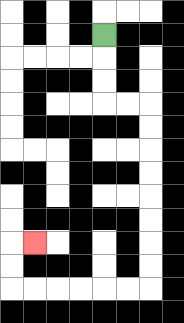{'start': '[4, 1]', 'end': '[1, 10]', 'path_directions': 'D,D,D,R,R,D,D,D,D,D,D,D,D,L,L,L,L,L,L,U,U,R', 'path_coordinates': '[[4, 1], [4, 2], [4, 3], [4, 4], [5, 4], [6, 4], [6, 5], [6, 6], [6, 7], [6, 8], [6, 9], [6, 10], [6, 11], [6, 12], [5, 12], [4, 12], [3, 12], [2, 12], [1, 12], [0, 12], [0, 11], [0, 10], [1, 10]]'}